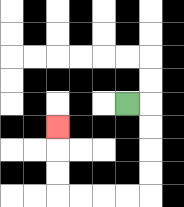{'start': '[5, 4]', 'end': '[2, 5]', 'path_directions': 'R,D,D,D,D,L,L,L,L,U,U,U', 'path_coordinates': '[[5, 4], [6, 4], [6, 5], [6, 6], [6, 7], [6, 8], [5, 8], [4, 8], [3, 8], [2, 8], [2, 7], [2, 6], [2, 5]]'}